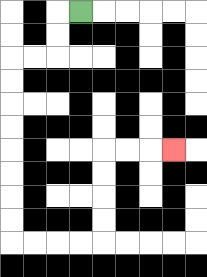{'start': '[3, 0]', 'end': '[7, 6]', 'path_directions': 'L,D,D,L,L,D,D,D,D,D,D,D,D,R,R,R,R,U,U,U,U,R,R,R', 'path_coordinates': '[[3, 0], [2, 0], [2, 1], [2, 2], [1, 2], [0, 2], [0, 3], [0, 4], [0, 5], [0, 6], [0, 7], [0, 8], [0, 9], [0, 10], [1, 10], [2, 10], [3, 10], [4, 10], [4, 9], [4, 8], [4, 7], [4, 6], [5, 6], [6, 6], [7, 6]]'}